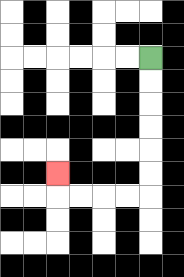{'start': '[6, 2]', 'end': '[2, 7]', 'path_directions': 'D,D,D,D,D,D,L,L,L,L,U', 'path_coordinates': '[[6, 2], [6, 3], [6, 4], [6, 5], [6, 6], [6, 7], [6, 8], [5, 8], [4, 8], [3, 8], [2, 8], [2, 7]]'}